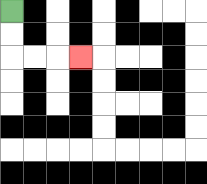{'start': '[0, 0]', 'end': '[3, 2]', 'path_directions': 'D,D,R,R,R', 'path_coordinates': '[[0, 0], [0, 1], [0, 2], [1, 2], [2, 2], [3, 2]]'}